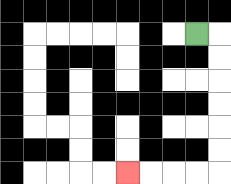{'start': '[8, 1]', 'end': '[5, 7]', 'path_directions': 'R,D,D,D,D,D,D,L,L,L,L', 'path_coordinates': '[[8, 1], [9, 1], [9, 2], [9, 3], [9, 4], [9, 5], [9, 6], [9, 7], [8, 7], [7, 7], [6, 7], [5, 7]]'}